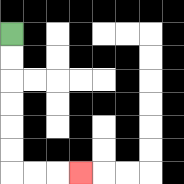{'start': '[0, 1]', 'end': '[3, 7]', 'path_directions': 'D,D,D,D,D,D,R,R,R', 'path_coordinates': '[[0, 1], [0, 2], [0, 3], [0, 4], [0, 5], [0, 6], [0, 7], [1, 7], [2, 7], [3, 7]]'}